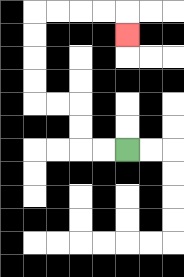{'start': '[5, 6]', 'end': '[5, 1]', 'path_directions': 'L,L,U,U,L,L,U,U,U,U,R,R,R,R,D', 'path_coordinates': '[[5, 6], [4, 6], [3, 6], [3, 5], [3, 4], [2, 4], [1, 4], [1, 3], [1, 2], [1, 1], [1, 0], [2, 0], [3, 0], [4, 0], [5, 0], [5, 1]]'}